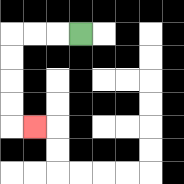{'start': '[3, 1]', 'end': '[1, 5]', 'path_directions': 'L,L,L,D,D,D,D,R', 'path_coordinates': '[[3, 1], [2, 1], [1, 1], [0, 1], [0, 2], [0, 3], [0, 4], [0, 5], [1, 5]]'}